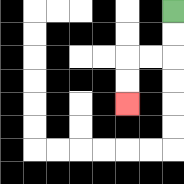{'start': '[7, 0]', 'end': '[5, 4]', 'path_directions': 'D,D,L,L,D,D', 'path_coordinates': '[[7, 0], [7, 1], [7, 2], [6, 2], [5, 2], [5, 3], [5, 4]]'}